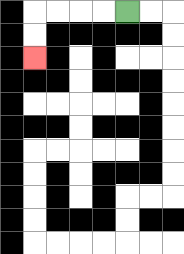{'start': '[5, 0]', 'end': '[1, 2]', 'path_directions': 'L,L,L,L,D,D', 'path_coordinates': '[[5, 0], [4, 0], [3, 0], [2, 0], [1, 0], [1, 1], [1, 2]]'}